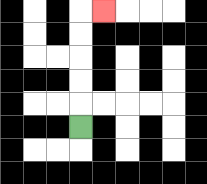{'start': '[3, 5]', 'end': '[4, 0]', 'path_directions': 'U,U,U,U,U,R', 'path_coordinates': '[[3, 5], [3, 4], [3, 3], [3, 2], [3, 1], [3, 0], [4, 0]]'}